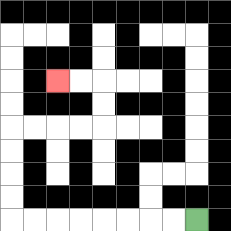{'start': '[8, 9]', 'end': '[2, 3]', 'path_directions': 'L,L,L,L,L,L,L,L,U,U,U,U,R,R,R,R,U,U,L,L', 'path_coordinates': '[[8, 9], [7, 9], [6, 9], [5, 9], [4, 9], [3, 9], [2, 9], [1, 9], [0, 9], [0, 8], [0, 7], [0, 6], [0, 5], [1, 5], [2, 5], [3, 5], [4, 5], [4, 4], [4, 3], [3, 3], [2, 3]]'}